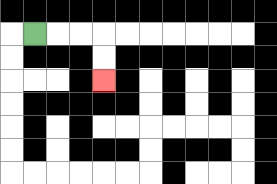{'start': '[1, 1]', 'end': '[4, 3]', 'path_directions': 'R,R,R,D,D', 'path_coordinates': '[[1, 1], [2, 1], [3, 1], [4, 1], [4, 2], [4, 3]]'}